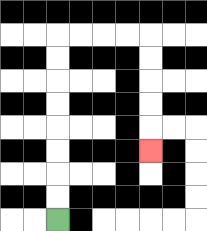{'start': '[2, 9]', 'end': '[6, 6]', 'path_directions': 'U,U,U,U,U,U,U,U,R,R,R,R,D,D,D,D,D', 'path_coordinates': '[[2, 9], [2, 8], [2, 7], [2, 6], [2, 5], [2, 4], [2, 3], [2, 2], [2, 1], [3, 1], [4, 1], [5, 1], [6, 1], [6, 2], [6, 3], [6, 4], [6, 5], [6, 6]]'}